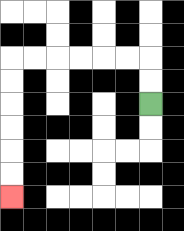{'start': '[6, 4]', 'end': '[0, 8]', 'path_directions': 'U,U,L,L,L,L,L,L,D,D,D,D,D,D', 'path_coordinates': '[[6, 4], [6, 3], [6, 2], [5, 2], [4, 2], [3, 2], [2, 2], [1, 2], [0, 2], [0, 3], [0, 4], [0, 5], [0, 6], [0, 7], [0, 8]]'}